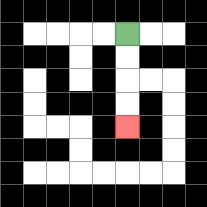{'start': '[5, 1]', 'end': '[5, 5]', 'path_directions': 'D,D,D,D', 'path_coordinates': '[[5, 1], [5, 2], [5, 3], [5, 4], [5, 5]]'}